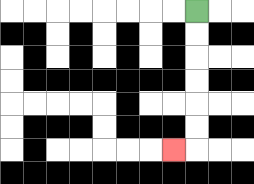{'start': '[8, 0]', 'end': '[7, 6]', 'path_directions': 'D,D,D,D,D,D,L', 'path_coordinates': '[[8, 0], [8, 1], [8, 2], [8, 3], [8, 4], [8, 5], [8, 6], [7, 6]]'}